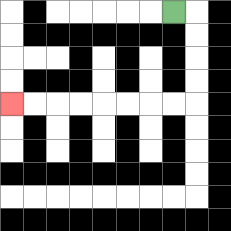{'start': '[7, 0]', 'end': '[0, 4]', 'path_directions': 'R,D,D,D,D,L,L,L,L,L,L,L,L', 'path_coordinates': '[[7, 0], [8, 0], [8, 1], [8, 2], [8, 3], [8, 4], [7, 4], [6, 4], [5, 4], [4, 4], [3, 4], [2, 4], [1, 4], [0, 4]]'}